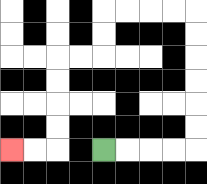{'start': '[4, 6]', 'end': '[0, 6]', 'path_directions': 'R,R,R,R,U,U,U,U,U,U,L,L,L,L,D,D,L,L,D,D,D,D,L,L', 'path_coordinates': '[[4, 6], [5, 6], [6, 6], [7, 6], [8, 6], [8, 5], [8, 4], [8, 3], [8, 2], [8, 1], [8, 0], [7, 0], [6, 0], [5, 0], [4, 0], [4, 1], [4, 2], [3, 2], [2, 2], [2, 3], [2, 4], [2, 5], [2, 6], [1, 6], [0, 6]]'}